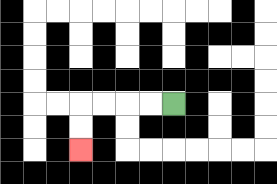{'start': '[7, 4]', 'end': '[3, 6]', 'path_directions': 'L,L,L,L,D,D', 'path_coordinates': '[[7, 4], [6, 4], [5, 4], [4, 4], [3, 4], [3, 5], [3, 6]]'}